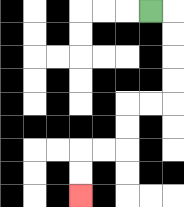{'start': '[6, 0]', 'end': '[3, 8]', 'path_directions': 'R,D,D,D,D,L,L,D,D,L,L,D,D', 'path_coordinates': '[[6, 0], [7, 0], [7, 1], [7, 2], [7, 3], [7, 4], [6, 4], [5, 4], [5, 5], [5, 6], [4, 6], [3, 6], [3, 7], [3, 8]]'}